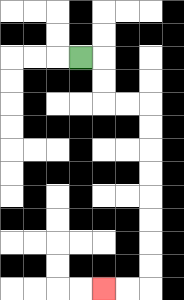{'start': '[3, 2]', 'end': '[4, 12]', 'path_directions': 'R,D,D,R,R,D,D,D,D,D,D,D,D,L,L', 'path_coordinates': '[[3, 2], [4, 2], [4, 3], [4, 4], [5, 4], [6, 4], [6, 5], [6, 6], [6, 7], [6, 8], [6, 9], [6, 10], [6, 11], [6, 12], [5, 12], [4, 12]]'}